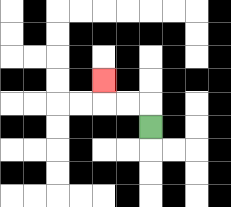{'start': '[6, 5]', 'end': '[4, 3]', 'path_directions': 'U,L,L,U', 'path_coordinates': '[[6, 5], [6, 4], [5, 4], [4, 4], [4, 3]]'}